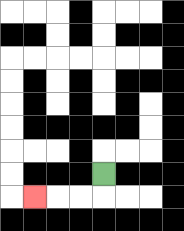{'start': '[4, 7]', 'end': '[1, 8]', 'path_directions': 'D,L,L,L', 'path_coordinates': '[[4, 7], [4, 8], [3, 8], [2, 8], [1, 8]]'}